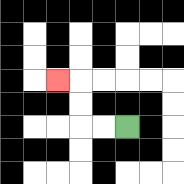{'start': '[5, 5]', 'end': '[2, 3]', 'path_directions': 'L,L,U,U,L', 'path_coordinates': '[[5, 5], [4, 5], [3, 5], [3, 4], [3, 3], [2, 3]]'}